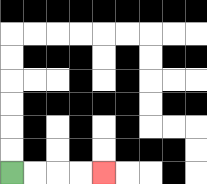{'start': '[0, 7]', 'end': '[4, 7]', 'path_directions': 'R,R,R,R', 'path_coordinates': '[[0, 7], [1, 7], [2, 7], [3, 7], [4, 7]]'}